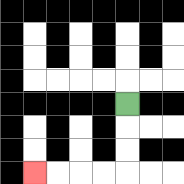{'start': '[5, 4]', 'end': '[1, 7]', 'path_directions': 'D,D,D,L,L,L,L', 'path_coordinates': '[[5, 4], [5, 5], [5, 6], [5, 7], [4, 7], [3, 7], [2, 7], [1, 7]]'}